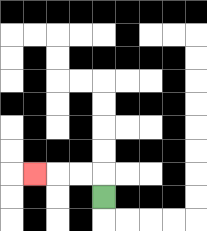{'start': '[4, 8]', 'end': '[1, 7]', 'path_directions': 'U,L,L,L', 'path_coordinates': '[[4, 8], [4, 7], [3, 7], [2, 7], [1, 7]]'}